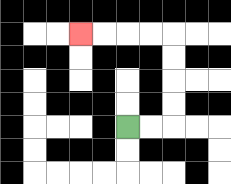{'start': '[5, 5]', 'end': '[3, 1]', 'path_directions': 'R,R,U,U,U,U,L,L,L,L', 'path_coordinates': '[[5, 5], [6, 5], [7, 5], [7, 4], [7, 3], [7, 2], [7, 1], [6, 1], [5, 1], [4, 1], [3, 1]]'}